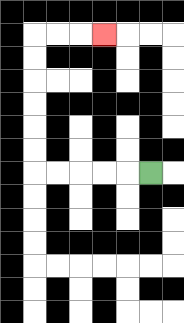{'start': '[6, 7]', 'end': '[4, 1]', 'path_directions': 'L,L,L,L,L,U,U,U,U,U,U,R,R,R', 'path_coordinates': '[[6, 7], [5, 7], [4, 7], [3, 7], [2, 7], [1, 7], [1, 6], [1, 5], [1, 4], [1, 3], [1, 2], [1, 1], [2, 1], [3, 1], [4, 1]]'}